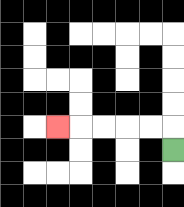{'start': '[7, 6]', 'end': '[2, 5]', 'path_directions': 'U,L,L,L,L,L', 'path_coordinates': '[[7, 6], [7, 5], [6, 5], [5, 5], [4, 5], [3, 5], [2, 5]]'}